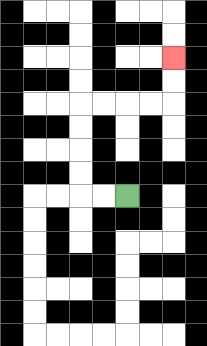{'start': '[5, 8]', 'end': '[7, 2]', 'path_directions': 'L,L,U,U,U,U,R,R,R,R,U,U', 'path_coordinates': '[[5, 8], [4, 8], [3, 8], [3, 7], [3, 6], [3, 5], [3, 4], [4, 4], [5, 4], [6, 4], [7, 4], [7, 3], [7, 2]]'}